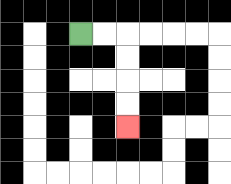{'start': '[3, 1]', 'end': '[5, 5]', 'path_directions': 'R,R,D,D,D,D', 'path_coordinates': '[[3, 1], [4, 1], [5, 1], [5, 2], [5, 3], [5, 4], [5, 5]]'}